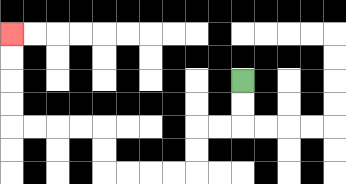{'start': '[10, 3]', 'end': '[0, 1]', 'path_directions': 'D,D,L,L,D,D,L,L,L,L,U,U,L,L,L,L,U,U,U,U', 'path_coordinates': '[[10, 3], [10, 4], [10, 5], [9, 5], [8, 5], [8, 6], [8, 7], [7, 7], [6, 7], [5, 7], [4, 7], [4, 6], [4, 5], [3, 5], [2, 5], [1, 5], [0, 5], [0, 4], [0, 3], [0, 2], [0, 1]]'}